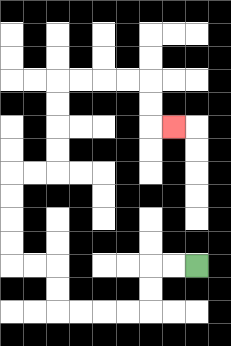{'start': '[8, 11]', 'end': '[7, 5]', 'path_directions': 'L,L,D,D,L,L,L,L,U,U,L,L,U,U,U,U,R,R,U,U,U,U,R,R,R,R,D,D,R', 'path_coordinates': '[[8, 11], [7, 11], [6, 11], [6, 12], [6, 13], [5, 13], [4, 13], [3, 13], [2, 13], [2, 12], [2, 11], [1, 11], [0, 11], [0, 10], [0, 9], [0, 8], [0, 7], [1, 7], [2, 7], [2, 6], [2, 5], [2, 4], [2, 3], [3, 3], [4, 3], [5, 3], [6, 3], [6, 4], [6, 5], [7, 5]]'}